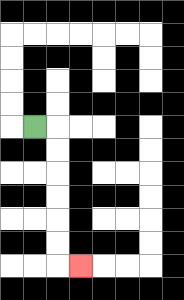{'start': '[1, 5]', 'end': '[3, 11]', 'path_directions': 'R,D,D,D,D,D,D,R', 'path_coordinates': '[[1, 5], [2, 5], [2, 6], [2, 7], [2, 8], [2, 9], [2, 10], [2, 11], [3, 11]]'}